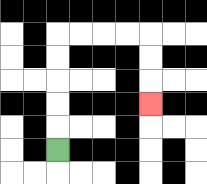{'start': '[2, 6]', 'end': '[6, 4]', 'path_directions': 'U,U,U,U,U,R,R,R,R,D,D,D', 'path_coordinates': '[[2, 6], [2, 5], [2, 4], [2, 3], [2, 2], [2, 1], [3, 1], [4, 1], [5, 1], [6, 1], [6, 2], [6, 3], [6, 4]]'}